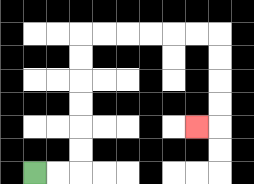{'start': '[1, 7]', 'end': '[8, 5]', 'path_directions': 'R,R,U,U,U,U,U,U,R,R,R,R,R,R,D,D,D,D,L', 'path_coordinates': '[[1, 7], [2, 7], [3, 7], [3, 6], [3, 5], [3, 4], [3, 3], [3, 2], [3, 1], [4, 1], [5, 1], [6, 1], [7, 1], [8, 1], [9, 1], [9, 2], [9, 3], [9, 4], [9, 5], [8, 5]]'}